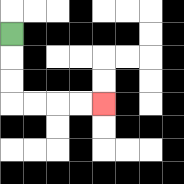{'start': '[0, 1]', 'end': '[4, 4]', 'path_directions': 'D,D,D,R,R,R,R', 'path_coordinates': '[[0, 1], [0, 2], [0, 3], [0, 4], [1, 4], [2, 4], [3, 4], [4, 4]]'}